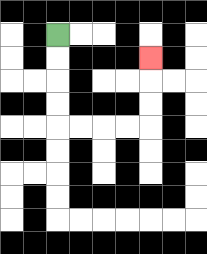{'start': '[2, 1]', 'end': '[6, 2]', 'path_directions': 'D,D,D,D,R,R,R,R,U,U,U', 'path_coordinates': '[[2, 1], [2, 2], [2, 3], [2, 4], [2, 5], [3, 5], [4, 5], [5, 5], [6, 5], [6, 4], [6, 3], [6, 2]]'}